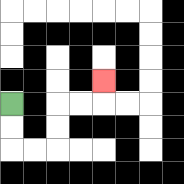{'start': '[0, 4]', 'end': '[4, 3]', 'path_directions': 'D,D,R,R,U,U,R,R,U', 'path_coordinates': '[[0, 4], [0, 5], [0, 6], [1, 6], [2, 6], [2, 5], [2, 4], [3, 4], [4, 4], [4, 3]]'}